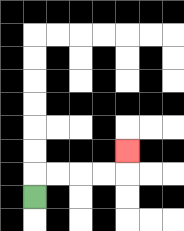{'start': '[1, 8]', 'end': '[5, 6]', 'path_directions': 'U,R,R,R,R,U', 'path_coordinates': '[[1, 8], [1, 7], [2, 7], [3, 7], [4, 7], [5, 7], [5, 6]]'}